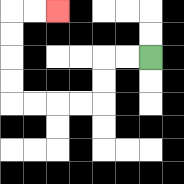{'start': '[6, 2]', 'end': '[2, 0]', 'path_directions': 'L,L,D,D,L,L,L,L,U,U,U,U,R,R', 'path_coordinates': '[[6, 2], [5, 2], [4, 2], [4, 3], [4, 4], [3, 4], [2, 4], [1, 4], [0, 4], [0, 3], [0, 2], [0, 1], [0, 0], [1, 0], [2, 0]]'}